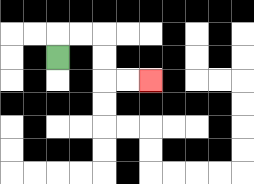{'start': '[2, 2]', 'end': '[6, 3]', 'path_directions': 'U,R,R,D,D,R,R', 'path_coordinates': '[[2, 2], [2, 1], [3, 1], [4, 1], [4, 2], [4, 3], [5, 3], [6, 3]]'}